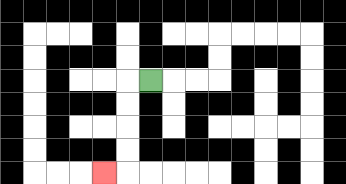{'start': '[6, 3]', 'end': '[4, 7]', 'path_directions': 'L,D,D,D,D,L', 'path_coordinates': '[[6, 3], [5, 3], [5, 4], [5, 5], [5, 6], [5, 7], [4, 7]]'}